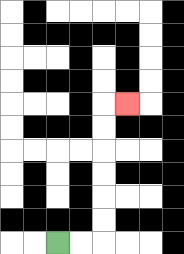{'start': '[2, 10]', 'end': '[5, 4]', 'path_directions': 'R,R,U,U,U,U,U,U,R', 'path_coordinates': '[[2, 10], [3, 10], [4, 10], [4, 9], [4, 8], [4, 7], [4, 6], [4, 5], [4, 4], [5, 4]]'}